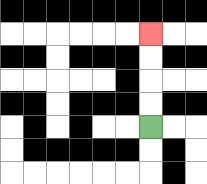{'start': '[6, 5]', 'end': '[6, 1]', 'path_directions': 'U,U,U,U', 'path_coordinates': '[[6, 5], [6, 4], [6, 3], [6, 2], [6, 1]]'}